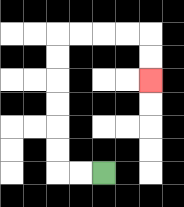{'start': '[4, 7]', 'end': '[6, 3]', 'path_directions': 'L,L,U,U,U,U,U,U,R,R,R,R,D,D', 'path_coordinates': '[[4, 7], [3, 7], [2, 7], [2, 6], [2, 5], [2, 4], [2, 3], [2, 2], [2, 1], [3, 1], [4, 1], [5, 1], [6, 1], [6, 2], [6, 3]]'}